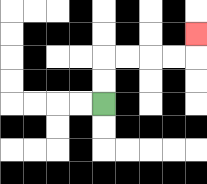{'start': '[4, 4]', 'end': '[8, 1]', 'path_directions': 'U,U,R,R,R,R,U', 'path_coordinates': '[[4, 4], [4, 3], [4, 2], [5, 2], [6, 2], [7, 2], [8, 2], [8, 1]]'}